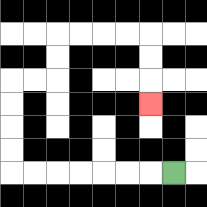{'start': '[7, 7]', 'end': '[6, 4]', 'path_directions': 'L,L,L,L,L,L,L,U,U,U,U,R,R,U,U,R,R,R,R,D,D,D', 'path_coordinates': '[[7, 7], [6, 7], [5, 7], [4, 7], [3, 7], [2, 7], [1, 7], [0, 7], [0, 6], [0, 5], [0, 4], [0, 3], [1, 3], [2, 3], [2, 2], [2, 1], [3, 1], [4, 1], [5, 1], [6, 1], [6, 2], [6, 3], [6, 4]]'}